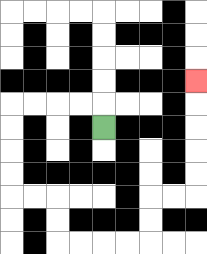{'start': '[4, 5]', 'end': '[8, 3]', 'path_directions': 'U,L,L,L,L,D,D,D,D,R,R,D,D,R,R,R,R,U,U,R,R,U,U,U,U,U', 'path_coordinates': '[[4, 5], [4, 4], [3, 4], [2, 4], [1, 4], [0, 4], [0, 5], [0, 6], [0, 7], [0, 8], [1, 8], [2, 8], [2, 9], [2, 10], [3, 10], [4, 10], [5, 10], [6, 10], [6, 9], [6, 8], [7, 8], [8, 8], [8, 7], [8, 6], [8, 5], [8, 4], [8, 3]]'}